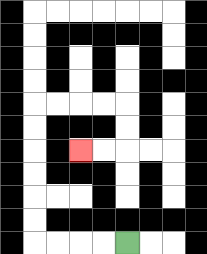{'start': '[5, 10]', 'end': '[3, 6]', 'path_directions': 'L,L,L,L,U,U,U,U,U,U,R,R,R,R,D,D,L,L', 'path_coordinates': '[[5, 10], [4, 10], [3, 10], [2, 10], [1, 10], [1, 9], [1, 8], [1, 7], [1, 6], [1, 5], [1, 4], [2, 4], [3, 4], [4, 4], [5, 4], [5, 5], [5, 6], [4, 6], [3, 6]]'}